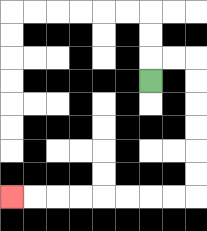{'start': '[6, 3]', 'end': '[0, 8]', 'path_directions': 'U,R,R,D,D,D,D,D,D,L,L,L,L,L,L,L,L', 'path_coordinates': '[[6, 3], [6, 2], [7, 2], [8, 2], [8, 3], [8, 4], [8, 5], [8, 6], [8, 7], [8, 8], [7, 8], [6, 8], [5, 8], [4, 8], [3, 8], [2, 8], [1, 8], [0, 8]]'}